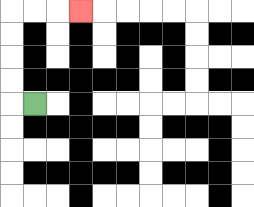{'start': '[1, 4]', 'end': '[3, 0]', 'path_directions': 'L,U,U,U,U,R,R,R', 'path_coordinates': '[[1, 4], [0, 4], [0, 3], [0, 2], [0, 1], [0, 0], [1, 0], [2, 0], [3, 0]]'}